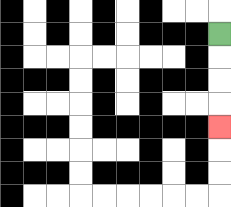{'start': '[9, 1]', 'end': '[9, 5]', 'path_directions': 'D,D,D,D', 'path_coordinates': '[[9, 1], [9, 2], [9, 3], [9, 4], [9, 5]]'}